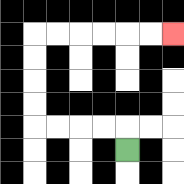{'start': '[5, 6]', 'end': '[7, 1]', 'path_directions': 'U,L,L,L,L,U,U,U,U,R,R,R,R,R,R', 'path_coordinates': '[[5, 6], [5, 5], [4, 5], [3, 5], [2, 5], [1, 5], [1, 4], [1, 3], [1, 2], [1, 1], [2, 1], [3, 1], [4, 1], [5, 1], [6, 1], [7, 1]]'}